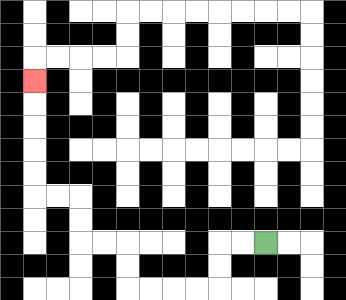{'start': '[11, 10]', 'end': '[1, 3]', 'path_directions': 'L,L,D,D,L,L,L,L,U,U,L,L,U,U,L,L,U,U,U,U,U', 'path_coordinates': '[[11, 10], [10, 10], [9, 10], [9, 11], [9, 12], [8, 12], [7, 12], [6, 12], [5, 12], [5, 11], [5, 10], [4, 10], [3, 10], [3, 9], [3, 8], [2, 8], [1, 8], [1, 7], [1, 6], [1, 5], [1, 4], [1, 3]]'}